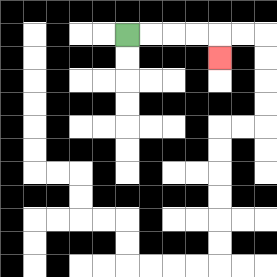{'start': '[5, 1]', 'end': '[9, 2]', 'path_directions': 'R,R,R,R,D', 'path_coordinates': '[[5, 1], [6, 1], [7, 1], [8, 1], [9, 1], [9, 2]]'}